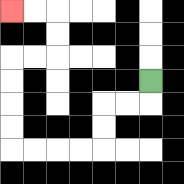{'start': '[6, 3]', 'end': '[0, 0]', 'path_directions': 'D,L,L,D,D,L,L,L,L,U,U,U,U,R,R,U,U,L,L', 'path_coordinates': '[[6, 3], [6, 4], [5, 4], [4, 4], [4, 5], [4, 6], [3, 6], [2, 6], [1, 6], [0, 6], [0, 5], [0, 4], [0, 3], [0, 2], [1, 2], [2, 2], [2, 1], [2, 0], [1, 0], [0, 0]]'}